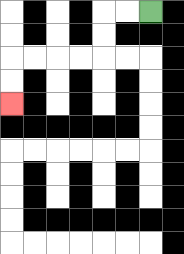{'start': '[6, 0]', 'end': '[0, 4]', 'path_directions': 'L,L,D,D,L,L,L,L,D,D', 'path_coordinates': '[[6, 0], [5, 0], [4, 0], [4, 1], [4, 2], [3, 2], [2, 2], [1, 2], [0, 2], [0, 3], [0, 4]]'}